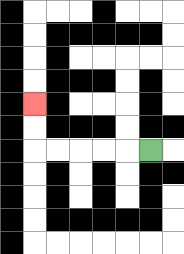{'start': '[6, 6]', 'end': '[1, 4]', 'path_directions': 'L,L,L,L,L,U,U', 'path_coordinates': '[[6, 6], [5, 6], [4, 6], [3, 6], [2, 6], [1, 6], [1, 5], [1, 4]]'}